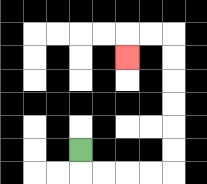{'start': '[3, 6]', 'end': '[5, 2]', 'path_directions': 'D,R,R,R,R,U,U,U,U,U,U,L,L,D', 'path_coordinates': '[[3, 6], [3, 7], [4, 7], [5, 7], [6, 7], [7, 7], [7, 6], [7, 5], [7, 4], [7, 3], [7, 2], [7, 1], [6, 1], [5, 1], [5, 2]]'}